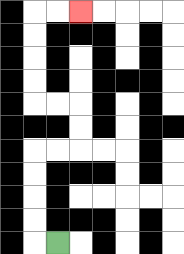{'start': '[2, 10]', 'end': '[3, 0]', 'path_directions': 'L,U,U,U,U,R,R,U,U,L,L,U,U,U,U,R,R', 'path_coordinates': '[[2, 10], [1, 10], [1, 9], [1, 8], [1, 7], [1, 6], [2, 6], [3, 6], [3, 5], [3, 4], [2, 4], [1, 4], [1, 3], [1, 2], [1, 1], [1, 0], [2, 0], [3, 0]]'}